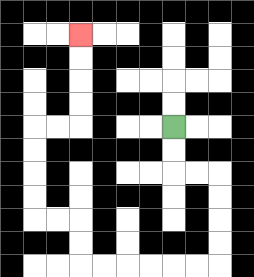{'start': '[7, 5]', 'end': '[3, 1]', 'path_directions': 'D,D,R,R,D,D,D,D,L,L,L,L,L,L,U,U,L,L,U,U,U,U,R,R,U,U,U,U', 'path_coordinates': '[[7, 5], [7, 6], [7, 7], [8, 7], [9, 7], [9, 8], [9, 9], [9, 10], [9, 11], [8, 11], [7, 11], [6, 11], [5, 11], [4, 11], [3, 11], [3, 10], [3, 9], [2, 9], [1, 9], [1, 8], [1, 7], [1, 6], [1, 5], [2, 5], [3, 5], [3, 4], [3, 3], [3, 2], [3, 1]]'}